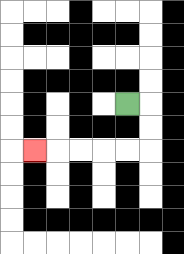{'start': '[5, 4]', 'end': '[1, 6]', 'path_directions': 'R,D,D,L,L,L,L,L', 'path_coordinates': '[[5, 4], [6, 4], [6, 5], [6, 6], [5, 6], [4, 6], [3, 6], [2, 6], [1, 6]]'}